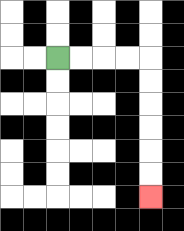{'start': '[2, 2]', 'end': '[6, 8]', 'path_directions': 'R,R,R,R,D,D,D,D,D,D', 'path_coordinates': '[[2, 2], [3, 2], [4, 2], [5, 2], [6, 2], [6, 3], [6, 4], [6, 5], [6, 6], [6, 7], [6, 8]]'}